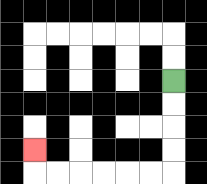{'start': '[7, 3]', 'end': '[1, 6]', 'path_directions': 'D,D,D,D,L,L,L,L,L,L,U', 'path_coordinates': '[[7, 3], [7, 4], [7, 5], [7, 6], [7, 7], [6, 7], [5, 7], [4, 7], [3, 7], [2, 7], [1, 7], [1, 6]]'}